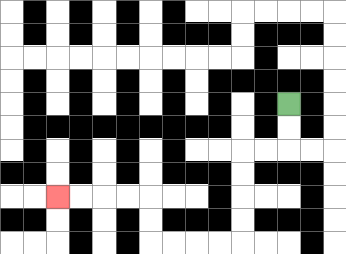{'start': '[12, 4]', 'end': '[2, 8]', 'path_directions': 'D,D,L,L,D,D,D,D,L,L,L,L,U,U,L,L,L,L', 'path_coordinates': '[[12, 4], [12, 5], [12, 6], [11, 6], [10, 6], [10, 7], [10, 8], [10, 9], [10, 10], [9, 10], [8, 10], [7, 10], [6, 10], [6, 9], [6, 8], [5, 8], [4, 8], [3, 8], [2, 8]]'}